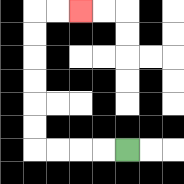{'start': '[5, 6]', 'end': '[3, 0]', 'path_directions': 'L,L,L,L,U,U,U,U,U,U,R,R', 'path_coordinates': '[[5, 6], [4, 6], [3, 6], [2, 6], [1, 6], [1, 5], [1, 4], [1, 3], [1, 2], [1, 1], [1, 0], [2, 0], [3, 0]]'}